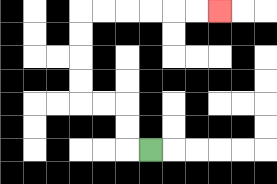{'start': '[6, 6]', 'end': '[9, 0]', 'path_directions': 'L,U,U,L,L,U,U,U,U,R,R,R,R,R,R', 'path_coordinates': '[[6, 6], [5, 6], [5, 5], [5, 4], [4, 4], [3, 4], [3, 3], [3, 2], [3, 1], [3, 0], [4, 0], [5, 0], [6, 0], [7, 0], [8, 0], [9, 0]]'}